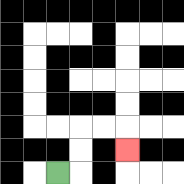{'start': '[2, 7]', 'end': '[5, 6]', 'path_directions': 'R,U,U,R,R,D', 'path_coordinates': '[[2, 7], [3, 7], [3, 6], [3, 5], [4, 5], [5, 5], [5, 6]]'}